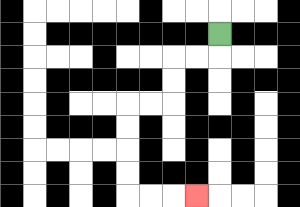{'start': '[9, 1]', 'end': '[8, 8]', 'path_directions': 'D,L,L,D,D,L,L,D,D,D,D,R,R,R', 'path_coordinates': '[[9, 1], [9, 2], [8, 2], [7, 2], [7, 3], [7, 4], [6, 4], [5, 4], [5, 5], [5, 6], [5, 7], [5, 8], [6, 8], [7, 8], [8, 8]]'}